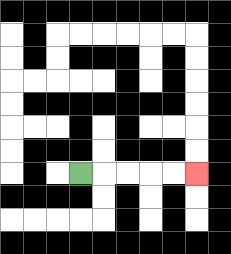{'start': '[3, 7]', 'end': '[8, 7]', 'path_directions': 'R,R,R,R,R', 'path_coordinates': '[[3, 7], [4, 7], [5, 7], [6, 7], [7, 7], [8, 7]]'}